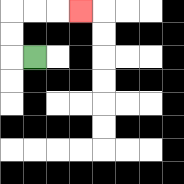{'start': '[1, 2]', 'end': '[3, 0]', 'path_directions': 'L,U,U,R,R,R', 'path_coordinates': '[[1, 2], [0, 2], [0, 1], [0, 0], [1, 0], [2, 0], [3, 0]]'}